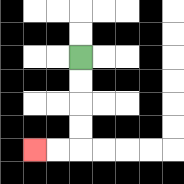{'start': '[3, 2]', 'end': '[1, 6]', 'path_directions': 'D,D,D,D,L,L', 'path_coordinates': '[[3, 2], [3, 3], [3, 4], [3, 5], [3, 6], [2, 6], [1, 6]]'}